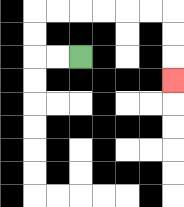{'start': '[3, 2]', 'end': '[7, 3]', 'path_directions': 'L,L,U,U,R,R,R,R,R,R,D,D,D', 'path_coordinates': '[[3, 2], [2, 2], [1, 2], [1, 1], [1, 0], [2, 0], [3, 0], [4, 0], [5, 0], [6, 0], [7, 0], [7, 1], [7, 2], [7, 3]]'}